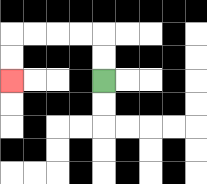{'start': '[4, 3]', 'end': '[0, 3]', 'path_directions': 'U,U,L,L,L,L,D,D', 'path_coordinates': '[[4, 3], [4, 2], [4, 1], [3, 1], [2, 1], [1, 1], [0, 1], [0, 2], [0, 3]]'}